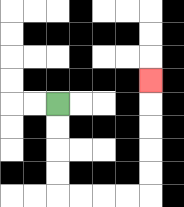{'start': '[2, 4]', 'end': '[6, 3]', 'path_directions': 'D,D,D,D,R,R,R,R,U,U,U,U,U', 'path_coordinates': '[[2, 4], [2, 5], [2, 6], [2, 7], [2, 8], [3, 8], [4, 8], [5, 8], [6, 8], [6, 7], [6, 6], [6, 5], [6, 4], [6, 3]]'}